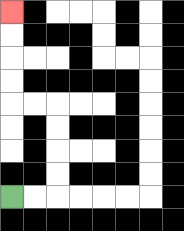{'start': '[0, 8]', 'end': '[0, 0]', 'path_directions': 'R,R,U,U,U,U,L,L,U,U,U,U', 'path_coordinates': '[[0, 8], [1, 8], [2, 8], [2, 7], [2, 6], [2, 5], [2, 4], [1, 4], [0, 4], [0, 3], [0, 2], [0, 1], [0, 0]]'}